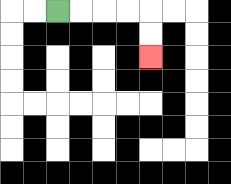{'start': '[2, 0]', 'end': '[6, 2]', 'path_directions': 'R,R,R,R,D,D', 'path_coordinates': '[[2, 0], [3, 0], [4, 0], [5, 0], [6, 0], [6, 1], [6, 2]]'}